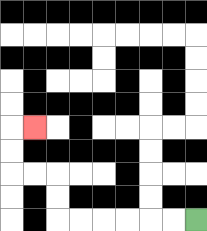{'start': '[8, 9]', 'end': '[1, 5]', 'path_directions': 'L,L,L,L,L,L,U,U,L,L,U,U,R', 'path_coordinates': '[[8, 9], [7, 9], [6, 9], [5, 9], [4, 9], [3, 9], [2, 9], [2, 8], [2, 7], [1, 7], [0, 7], [0, 6], [0, 5], [1, 5]]'}